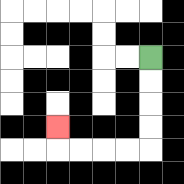{'start': '[6, 2]', 'end': '[2, 5]', 'path_directions': 'D,D,D,D,L,L,L,L,U', 'path_coordinates': '[[6, 2], [6, 3], [6, 4], [6, 5], [6, 6], [5, 6], [4, 6], [3, 6], [2, 6], [2, 5]]'}